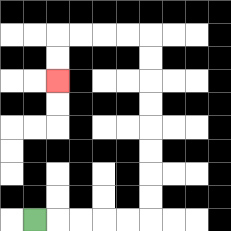{'start': '[1, 9]', 'end': '[2, 3]', 'path_directions': 'R,R,R,R,R,U,U,U,U,U,U,U,U,L,L,L,L,D,D', 'path_coordinates': '[[1, 9], [2, 9], [3, 9], [4, 9], [5, 9], [6, 9], [6, 8], [6, 7], [6, 6], [6, 5], [6, 4], [6, 3], [6, 2], [6, 1], [5, 1], [4, 1], [3, 1], [2, 1], [2, 2], [2, 3]]'}